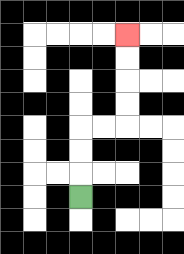{'start': '[3, 8]', 'end': '[5, 1]', 'path_directions': 'U,U,U,R,R,U,U,U,U', 'path_coordinates': '[[3, 8], [3, 7], [3, 6], [3, 5], [4, 5], [5, 5], [5, 4], [5, 3], [5, 2], [5, 1]]'}